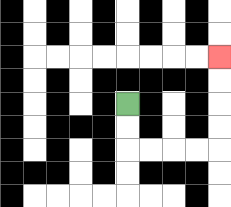{'start': '[5, 4]', 'end': '[9, 2]', 'path_directions': 'D,D,R,R,R,R,U,U,U,U', 'path_coordinates': '[[5, 4], [5, 5], [5, 6], [6, 6], [7, 6], [8, 6], [9, 6], [9, 5], [9, 4], [9, 3], [9, 2]]'}